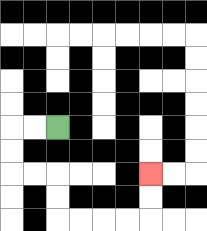{'start': '[2, 5]', 'end': '[6, 7]', 'path_directions': 'L,L,D,D,R,R,D,D,R,R,R,R,U,U', 'path_coordinates': '[[2, 5], [1, 5], [0, 5], [0, 6], [0, 7], [1, 7], [2, 7], [2, 8], [2, 9], [3, 9], [4, 9], [5, 9], [6, 9], [6, 8], [6, 7]]'}